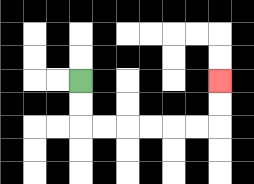{'start': '[3, 3]', 'end': '[9, 3]', 'path_directions': 'D,D,R,R,R,R,R,R,U,U', 'path_coordinates': '[[3, 3], [3, 4], [3, 5], [4, 5], [5, 5], [6, 5], [7, 5], [8, 5], [9, 5], [9, 4], [9, 3]]'}